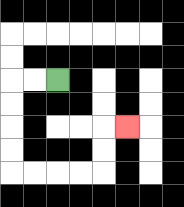{'start': '[2, 3]', 'end': '[5, 5]', 'path_directions': 'L,L,D,D,D,D,R,R,R,R,U,U,R', 'path_coordinates': '[[2, 3], [1, 3], [0, 3], [0, 4], [0, 5], [0, 6], [0, 7], [1, 7], [2, 7], [3, 7], [4, 7], [4, 6], [4, 5], [5, 5]]'}